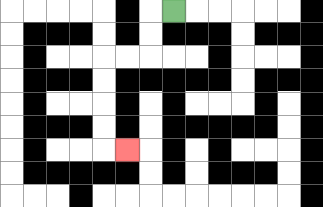{'start': '[7, 0]', 'end': '[5, 6]', 'path_directions': 'L,D,D,L,L,D,D,D,D,R', 'path_coordinates': '[[7, 0], [6, 0], [6, 1], [6, 2], [5, 2], [4, 2], [4, 3], [4, 4], [4, 5], [4, 6], [5, 6]]'}